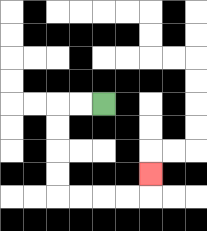{'start': '[4, 4]', 'end': '[6, 7]', 'path_directions': 'L,L,D,D,D,D,R,R,R,R,U', 'path_coordinates': '[[4, 4], [3, 4], [2, 4], [2, 5], [2, 6], [2, 7], [2, 8], [3, 8], [4, 8], [5, 8], [6, 8], [6, 7]]'}